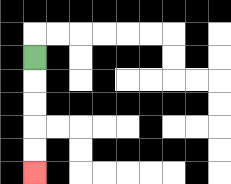{'start': '[1, 2]', 'end': '[1, 7]', 'path_directions': 'D,D,D,D,D', 'path_coordinates': '[[1, 2], [1, 3], [1, 4], [1, 5], [1, 6], [1, 7]]'}